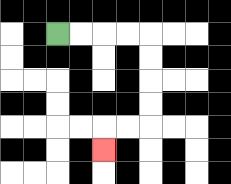{'start': '[2, 1]', 'end': '[4, 6]', 'path_directions': 'R,R,R,R,D,D,D,D,L,L,D', 'path_coordinates': '[[2, 1], [3, 1], [4, 1], [5, 1], [6, 1], [6, 2], [6, 3], [6, 4], [6, 5], [5, 5], [4, 5], [4, 6]]'}